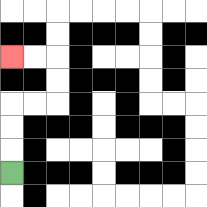{'start': '[0, 7]', 'end': '[0, 2]', 'path_directions': 'U,U,U,R,R,U,U,L,L', 'path_coordinates': '[[0, 7], [0, 6], [0, 5], [0, 4], [1, 4], [2, 4], [2, 3], [2, 2], [1, 2], [0, 2]]'}